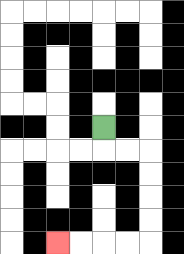{'start': '[4, 5]', 'end': '[2, 10]', 'path_directions': 'D,R,R,D,D,D,D,L,L,L,L', 'path_coordinates': '[[4, 5], [4, 6], [5, 6], [6, 6], [6, 7], [6, 8], [6, 9], [6, 10], [5, 10], [4, 10], [3, 10], [2, 10]]'}